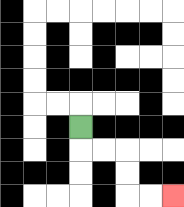{'start': '[3, 5]', 'end': '[7, 8]', 'path_directions': 'D,R,R,D,D,R,R', 'path_coordinates': '[[3, 5], [3, 6], [4, 6], [5, 6], [5, 7], [5, 8], [6, 8], [7, 8]]'}